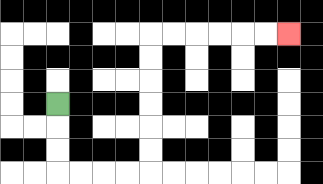{'start': '[2, 4]', 'end': '[12, 1]', 'path_directions': 'D,D,D,R,R,R,R,U,U,U,U,U,U,R,R,R,R,R,R', 'path_coordinates': '[[2, 4], [2, 5], [2, 6], [2, 7], [3, 7], [4, 7], [5, 7], [6, 7], [6, 6], [6, 5], [6, 4], [6, 3], [6, 2], [6, 1], [7, 1], [8, 1], [9, 1], [10, 1], [11, 1], [12, 1]]'}